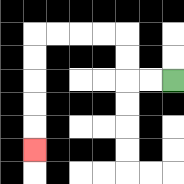{'start': '[7, 3]', 'end': '[1, 6]', 'path_directions': 'L,L,U,U,L,L,L,L,D,D,D,D,D', 'path_coordinates': '[[7, 3], [6, 3], [5, 3], [5, 2], [5, 1], [4, 1], [3, 1], [2, 1], [1, 1], [1, 2], [1, 3], [1, 4], [1, 5], [1, 6]]'}